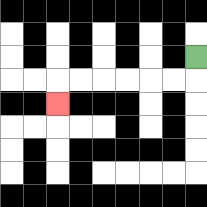{'start': '[8, 2]', 'end': '[2, 4]', 'path_directions': 'D,L,L,L,L,L,L,D', 'path_coordinates': '[[8, 2], [8, 3], [7, 3], [6, 3], [5, 3], [4, 3], [3, 3], [2, 3], [2, 4]]'}